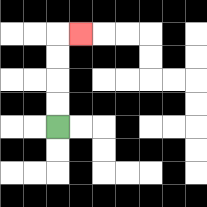{'start': '[2, 5]', 'end': '[3, 1]', 'path_directions': 'U,U,U,U,R', 'path_coordinates': '[[2, 5], [2, 4], [2, 3], [2, 2], [2, 1], [3, 1]]'}